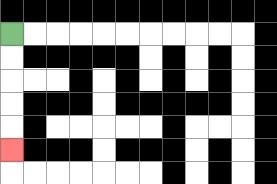{'start': '[0, 1]', 'end': '[0, 6]', 'path_directions': 'D,D,D,D,D', 'path_coordinates': '[[0, 1], [0, 2], [0, 3], [0, 4], [0, 5], [0, 6]]'}